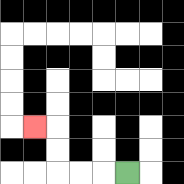{'start': '[5, 7]', 'end': '[1, 5]', 'path_directions': 'L,L,L,U,U,L', 'path_coordinates': '[[5, 7], [4, 7], [3, 7], [2, 7], [2, 6], [2, 5], [1, 5]]'}